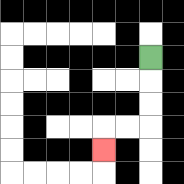{'start': '[6, 2]', 'end': '[4, 6]', 'path_directions': 'D,D,D,L,L,D', 'path_coordinates': '[[6, 2], [6, 3], [6, 4], [6, 5], [5, 5], [4, 5], [4, 6]]'}